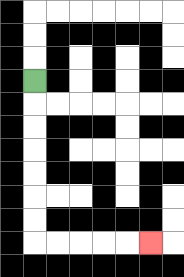{'start': '[1, 3]', 'end': '[6, 10]', 'path_directions': 'D,D,D,D,D,D,D,R,R,R,R,R', 'path_coordinates': '[[1, 3], [1, 4], [1, 5], [1, 6], [1, 7], [1, 8], [1, 9], [1, 10], [2, 10], [3, 10], [4, 10], [5, 10], [6, 10]]'}